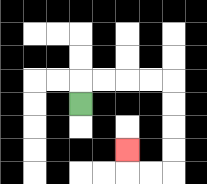{'start': '[3, 4]', 'end': '[5, 6]', 'path_directions': 'U,R,R,R,R,D,D,D,D,L,L,U', 'path_coordinates': '[[3, 4], [3, 3], [4, 3], [5, 3], [6, 3], [7, 3], [7, 4], [7, 5], [7, 6], [7, 7], [6, 7], [5, 7], [5, 6]]'}